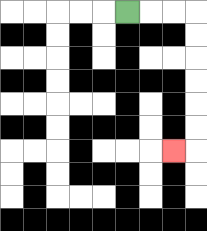{'start': '[5, 0]', 'end': '[7, 6]', 'path_directions': 'R,R,R,D,D,D,D,D,D,L', 'path_coordinates': '[[5, 0], [6, 0], [7, 0], [8, 0], [8, 1], [8, 2], [8, 3], [8, 4], [8, 5], [8, 6], [7, 6]]'}